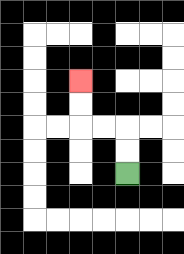{'start': '[5, 7]', 'end': '[3, 3]', 'path_directions': 'U,U,L,L,U,U', 'path_coordinates': '[[5, 7], [5, 6], [5, 5], [4, 5], [3, 5], [3, 4], [3, 3]]'}